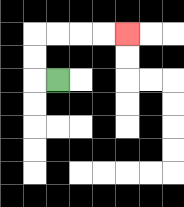{'start': '[2, 3]', 'end': '[5, 1]', 'path_directions': 'L,U,U,R,R,R,R', 'path_coordinates': '[[2, 3], [1, 3], [1, 2], [1, 1], [2, 1], [3, 1], [4, 1], [5, 1]]'}